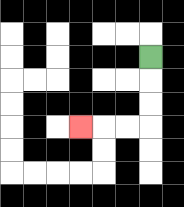{'start': '[6, 2]', 'end': '[3, 5]', 'path_directions': 'D,D,D,L,L,L', 'path_coordinates': '[[6, 2], [6, 3], [6, 4], [6, 5], [5, 5], [4, 5], [3, 5]]'}